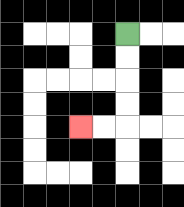{'start': '[5, 1]', 'end': '[3, 5]', 'path_directions': 'D,D,D,D,L,L', 'path_coordinates': '[[5, 1], [5, 2], [5, 3], [5, 4], [5, 5], [4, 5], [3, 5]]'}